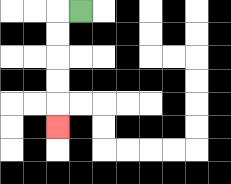{'start': '[3, 0]', 'end': '[2, 5]', 'path_directions': 'L,D,D,D,D,D', 'path_coordinates': '[[3, 0], [2, 0], [2, 1], [2, 2], [2, 3], [2, 4], [2, 5]]'}